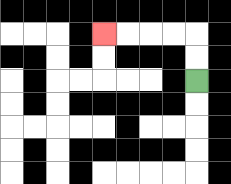{'start': '[8, 3]', 'end': '[4, 1]', 'path_directions': 'U,U,L,L,L,L', 'path_coordinates': '[[8, 3], [8, 2], [8, 1], [7, 1], [6, 1], [5, 1], [4, 1]]'}